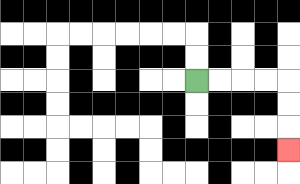{'start': '[8, 3]', 'end': '[12, 6]', 'path_directions': 'R,R,R,R,D,D,D', 'path_coordinates': '[[8, 3], [9, 3], [10, 3], [11, 3], [12, 3], [12, 4], [12, 5], [12, 6]]'}